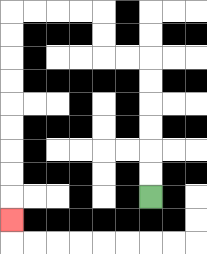{'start': '[6, 8]', 'end': '[0, 9]', 'path_directions': 'U,U,U,U,U,U,L,L,U,U,L,L,L,L,D,D,D,D,D,D,D,D,D', 'path_coordinates': '[[6, 8], [6, 7], [6, 6], [6, 5], [6, 4], [6, 3], [6, 2], [5, 2], [4, 2], [4, 1], [4, 0], [3, 0], [2, 0], [1, 0], [0, 0], [0, 1], [0, 2], [0, 3], [0, 4], [0, 5], [0, 6], [0, 7], [0, 8], [0, 9]]'}